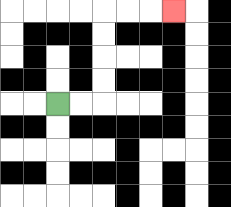{'start': '[2, 4]', 'end': '[7, 0]', 'path_directions': 'R,R,U,U,U,U,R,R,R', 'path_coordinates': '[[2, 4], [3, 4], [4, 4], [4, 3], [4, 2], [4, 1], [4, 0], [5, 0], [6, 0], [7, 0]]'}